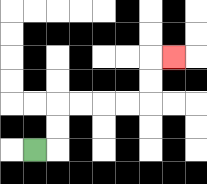{'start': '[1, 6]', 'end': '[7, 2]', 'path_directions': 'R,U,U,R,R,R,R,U,U,R', 'path_coordinates': '[[1, 6], [2, 6], [2, 5], [2, 4], [3, 4], [4, 4], [5, 4], [6, 4], [6, 3], [6, 2], [7, 2]]'}